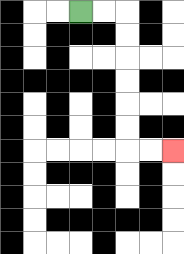{'start': '[3, 0]', 'end': '[7, 6]', 'path_directions': 'R,R,D,D,D,D,D,D,R,R', 'path_coordinates': '[[3, 0], [4, 0], [5, 0], [5, 1], [5, 2], [5, 3], [5, 4], [5, 5], [5, 6], [6, 6], [7, 6]]'}